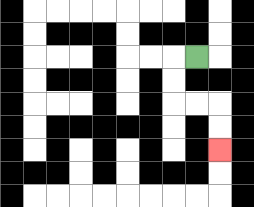{'start': '[8, 2]', 'end': '[9, 6]', 'path_directions': 'L,D,D,R,R,D,D', 'path_coordinates': '[[8, 2], [7, 2], [7, 3], [7, 4], [8, 4], [9, 4], [9, 5], [9, 6]]'}